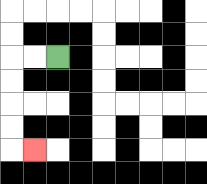{'start': '[2, 2]', 'end': '[1, 6]', 'path_directions': 'L,L,D,D,D,D,R', 'path_coordinates': '[[2, 2], [1, 2], [0, 2], [0, 3], [0, 4], [0, 5], [0, 6], [1, 6]]'}